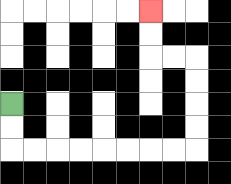{'start': '[0, 4]', 'end': '[6, 0]', 'path_directions': 'D,D,R,R,R,R,R,R,R,R,U,U,U,U,L,L,U,U', 'path_coordinates': '[[0, 4], [0, 5], [0, 6], [1, 6], [2, 6], [3, 6], [4, 6], [5, 6], [6, 6], [7, 6], [8, 6], [8, 5], [8, 4], [8, 3], [8, 2], [7, 2], [6, 2], [6, 1], [6, 0]]'}